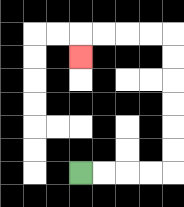{'start': '[3, 7]', 'end': '[3, 2]', 'path_directions': 'R,R,R,R,U,U,U,U,U,U,L,L,L,L,D', 'path_coordinates': '[[3, 7], [4, 7], [5, 7], [6, 7], [7, 7], [7, 6], [7, 5], [7, 4], [7, 3], [7, 2], [7, 1], [6, 1], [5, 1], [4, 1], [3, 1], [3, 2]]'}